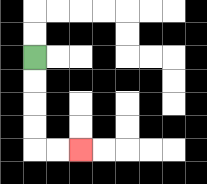{'start': '[1, 2]', 'end': '[3, 6]', 'path_directions': 'D,D,D,D,R,R', 'path_coordinates': '[[1, 2], [1, 3], [1, 4], [1, 5], [1, 6], [2, 6], [3, 6]]'}